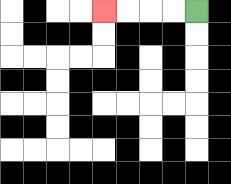{'start': '[8, 0]', 'end': '[4, 0]', 'path_directions': 'L,L,L,L', 'path_coordinates': '[[8, 0], [7, 0], [6, 0], [5, 0], [4, 0]]'}